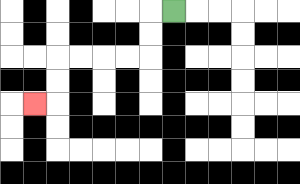{'start': '[7, 0]', 'end': '[1, 4]', 'path_directions': 'L,D,D,L,L,L,L,D,D,L', 'path_coordinates': '[[7, 0], [6, 0], [6, 1], [6, 2], [5, 2], [4, 2], [3, 2], [2, 2], [2, 3], [2, 4], [1, 4]]'}